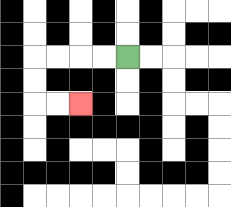{'start': '[5, 2]', 'end': '[3, 4]', 'path_directions': 'L,L,L,L,D,D,R,R', 'path_coordinates': '[[5, 2], [4, 2], [3, 2], [2, 2], [1, 2], [1, 3], [1, 4], [2, 4], [3, 4]]'}